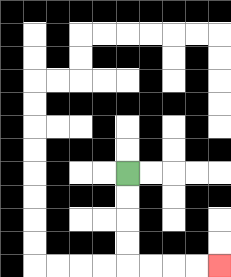{'start': '[5, 7]', 'end': '[9, 11]', 'path_directions': 'D,D,D,D,R,R,R,R', 'path_coordinates': '[[5, 7], [5, 8], [5, 9], [5, 10], [5, 11], [6, 11], [7, 11], [8, 11], [9, 11]]'}